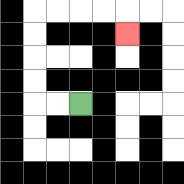{'start': '[3, 4]', 'end': '[5, 1]', 'path_directions': 'L,L,U,U,U,U,R,R,R,R,D', 'path_coordinates': '[[3, 4], [2, 4], [1, 4], [1, 3], [1, 2], [1, 1], [1, 0], [2, 0], [3, 0], [4, 0], [5, 0], [5, 1]]'}